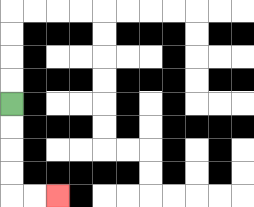{'start': '[0, 4]', 'end': '[2, 8]', 'path_directions': 'D,D,D,D,R,R', 'path_coordinates': '[[0, 4], [0, 5], [0, 6], [0, 7], [0, 8], [1, 8], [2, 8]]'}